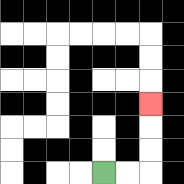{'start': '[4, 7]', 'end': '[6, 4]', 'path_directions': 'R,R,U,U,U', 'path_coordinates': '[[4, 7], [5, 7], [6, 7], [6, 6], [6, 5], [6, 4]]'}